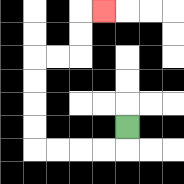{'start': '[5, 5]', 'end': '[4, 0]', 'path_directions': 'D,L,L,L,L,U,U,U,U,R,R,U,U,R', 'path_coordinates': '[[5, 5], [5, 6], [4, 6], [3, 6], [2, 6], [1, 6], [1, 5], [1, 4], [1, 3], [1, 2], [2, 2], [3, 2], [3, 1], [3, 0], [4, 0]]'}